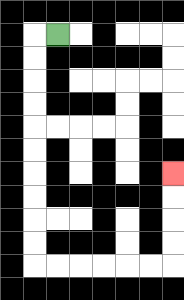{'start': '[2, 1]', 'end': '[7, 7]', 'path_directions': 'L,D,D,D,D,D,D,D,D,D,D,R,R,R,R,R,R,U,U,U,U', 'path_coordinates': '[[2, 1], [1, 1], [1, 2], [1, 3], [1, 4], [1, 5], [1, 6], [1, 7], [1, 8], [1, 9], [1, 10], [1, 11], [2, 11], [3, 11], [4, 11], [5, 11], [6, 11], [7, 11], [7, 10], [7, 9], [7, 8], [7, 7]]'}